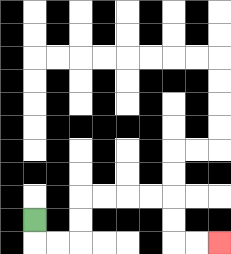{'start': '[1, 9]', 'end': '[9, 10]', 'path_directions': 'D,R,R,U,U,R,R,R,R,D,D,R,R', 'path_coordinates': '[[1, 9], [1, 10], [2, 10], [3, 10], [3, 9], [3, 8], [4, 8], [5, 8], [6, 8], [7, 8], [7, 9], [7, 10], [8, 10], [9, 10]]'}